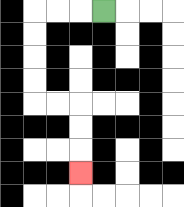{'start': '[4, 0]', 'end': '[3, 7]', 'path_directions': 'L,L,L,D,D,D,D,R,R,D,D,D', 'path_coordinates': '[[4, 0], [3, 0], [2, 0], [1, 0], [1, 1], [1, 2], [1, 3], [1, 4], [2, 4], [3, 4], [3, 5], [3, 6], [3, 7]]'}